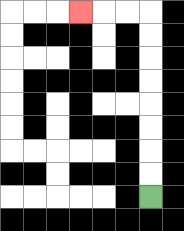{'start': '[6, 8]', 'end': '[3, 0]', 'path_directions': 'U,U,U,U,U,U,U,U,L,L,L', 'path_coordinates': '[[6, 8], [6, 7], [6, 6], [6, 5], [6, 4], [6, 3], [6, 2], [6, 1], [6, 0], [5, 0], [4, 0], [3, 0]]'}